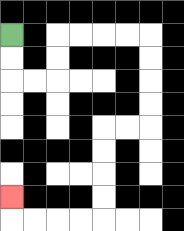{'start': '[0, 1]', 'end': '[0, 8]', 'path_directions': 'D,D,R,R,U,U,R,R,R,R,D,D,D,D,L,L,D,D,D,D,L,L,L,L,U', 'path_coordinates': '[[0, 1], [0, 2], [0, 3], [1, 3], [2, 3], [2, 2], [2, 1], [3, 1], [4, 1], [5, 1], [6, 1], [6, 2], [6, 3], [6, 4], [6, 5], [5, 5], [4, 5], [4, 6], [4, 7], [4, 8], [4, 9], [3, 9], [2, 9], [1, 9], [0, 9], [0, 8]]'}